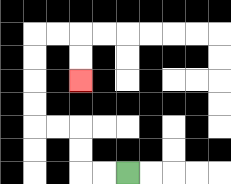{'start': '[5, 7]', 'end': '[3, 3]', 'path_directions': 'L,L,U,U,L,L,U,U,U,U,R,R,D,D', 'path_coordinates': '[[5, 7], [4, 7], [3, 7], [3, 6], [3, 5], [2, 5], [1, 5], [1, 4], [1, 3], [1, 2], [1, 1], [2, 1], [3, 1], [3, 2], [3, 3]]'}